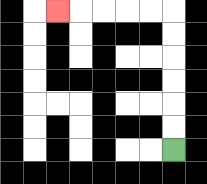{'start': '[7, 6]', 'end': '[2, 0]', 'path_directions': 'U,U,U,U,U,U,L,L,L,L,L', 'path_coordinates': '[[7, 6], [7, 5], [7, 4], [7, 3], [7, 2], [7, 1], [7, 0], [6, 0], [5, 0], [4, 0], [3, 0], [2, 0]]'}